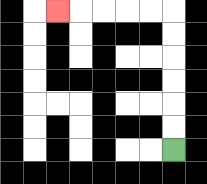{'start': '[7, 6]', 'end': '[2, 0]', 'path_directions': 'U,U,U,U,U,U,L,L,L,L,L', 'path_coordinates': '[[7, 6], [7, 5], [7, 4], [7, 3], [7, 2], [7, 1], [7, 0], [6, 0], [5, 0], [4, 0], [3, 0], [2, 0]]'}